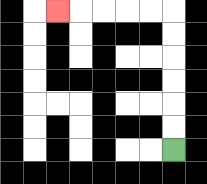{'start': '[7, 6]', 'end': '[2, 0]', 'path_directions': 'U,U,U,U,U,U,L,L,L,L,L', 'path_coordinates': '[[7, 6], [7, 5], [7, 4], [7, 3], [7, 2], [7, 1], [7, 0], [6, 0], [5, 0], [4, 0], [3, 0], [2, 0]]'}